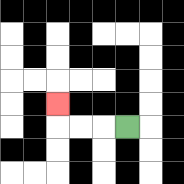{'start': '[5, 5]', 'end': '[2, 4]', 'path_directions': 'L,L,L,U', 'path_coordinates': '[[5, 5], [4, 5], [3, 5], [2, 5], [2, 4]]'}